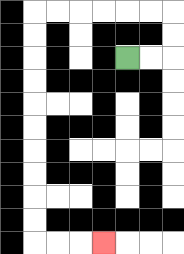{'start': '[5, 2]', 'end': '[4, 10]', 'path_directions': 'R,R,U,U,L,L,L,L,L,L,D,D,D,D,D,D,D,D,D,D,R,R,R', 'path_coordinates': '[[5, 2], [6, 2], [7, 2], [7, 1], [7, 0], [6, 0], [5, 0], [4, 0], [3, 0], [2, 0], [1, 0], [1, 1], [1, 2], [1, 3], [1, 4], [1, 5], [1, 6], [1, 7], [1, 8], [1, 9], [1, 10], [2, 10], [3, 10], [4, 10]]'}